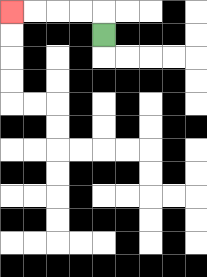{'start': '[4, 1]', 'end': '[0, 0]', 'path_directions': 'U,L,L,L,L', 'path_coordinates': '[[4, 1], [4, 0], [3, 0], [2, 0], [1, 0], [0, 0]]'}